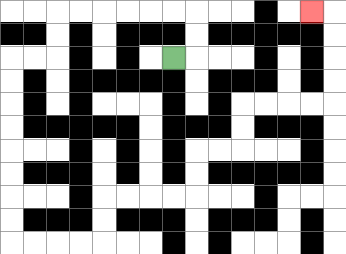{'start': '[7, 2]', 'end': '[13, 0]', 'path_directions': 'R,U,U,L,L,L,L,L,L,D,D,L,L,D,D,D,D,D,D,D,D,R,R,R,R,U,U,R,R,R,R,U,U,R,R,U,U,R,R,R,R,U,U,U,U,L', 'path_coordinates': '[[7, 2], [8, 2], [8, 1], [8, 0], [7, 0], [6, 0], [5, 0], [4, 0], [3, 0], [2, 0], [2, 1], [2, 2], [1, 2], [0, 2], [0, 3], [0, 4], [0, 5], [0, 6], [0, 7], [0, 8], [0, 9], [0, 10], [1, 10], [2, 10], [3, 10], [4, 10], [4, 9], [4, 8], [5, 8], [6, 8], [7, 8], [8, 8], [8, 7], [8, 6], [9, 6], [10, 6], [10, 5], [10, 4], [11, 4], [12, 4], [13, 4], [14, 4], [14, 3], [14, 2], [14, 1], [14, 0], [13, 0]]'}